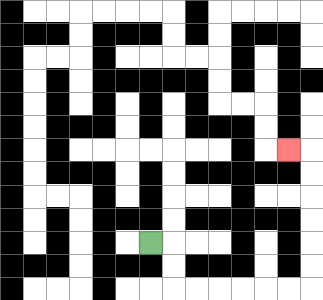{'start': '[6, 10]', 'end': '[12, 6]', 'path_directions': 'R,D,D,R,R,R,R,R,R,U,U,U,U,U,U,L', 'path_coordinates': '[[6, 10], [7, 10], [7, 11], [7, 12], [8, 12], [9, 12], [10, 12], [11, 12], [12, 12], [13, 12], [13, 11], [13, 10], [13, 9], [13, 8], [13, 7], [13, 6], [12, 6]]'}